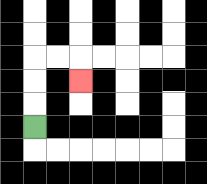{'start': '[1, 5]', 'end': '[3, 3]', 'path_directions': 'U,U,U,R,R,D', 'path_coordinates': '[[1, 5], [1, 4], [1, 3], [1, 2], [2, 2], [3, 2], [3, 3]]'}